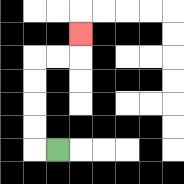{'start': '[2, 6]', 'end': '[3, 1]', 'path_directions': 'L,U,U,U,U,R,R,U', 'path_coordinates': '[[2, 6], [1, 6], [1, 5], [1, 4], [1, 3], [1, 2], [2, 2], [3, 2], [3, 1]]'}